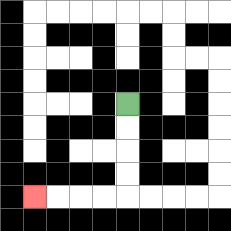{'start': '[5, 4]', 'end': '[1, 8]', 'path_directions': 'D,D,D,D,L,L,L,L', 'path_coordinates': '[[5, 4], [5, 5], [5, 6], [5, 7], [5, 8], [4, 8], [3, 8], [2, 8], [1, 8]]'}